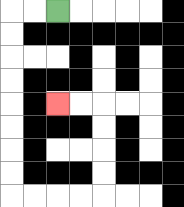{'start': '[2, 0]', 'end': '[2, 4]', 'path_directions': 'L,L,D,D,D,D,D,D,D,D,R,R,R,R,U,U,U,U,L,L', 'path_coordinates': '[[2, 0], [1, 0], [0, 0], [0, 1], [0, 2], [0, 3], [0, 4], [0, 5], [0, 6], [0, 7], [0, 8], [1, 8], [2, 8], [3, 8], [4, 8], [4, 7], [4, 6], [4, 5], [4, 4], [3, 4], [2, 4]]'}